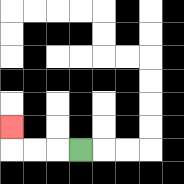{'start': '[3, 6]', 'end': '[0, 5]', 'path_directions': 'L,L,L,U', 'path_coordinates': '[[3, 6], [2, 6], [1, 6], [0, 6], [0, 5]]'}